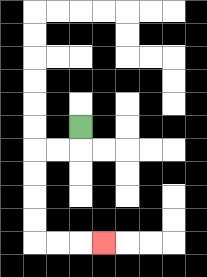{'start': '[3, 5]', 'end': '[4, 10]', 'path_directions': 'D,L,L,D,D,D,D,R,R,R', 'path_coordinates': '[[3, 5], [3, 6], [2, 6], [1, 6], [1, 7], [1, 8], [1, 9], [1, 10], [2, 10], [3, 10], [4, 10]]'}